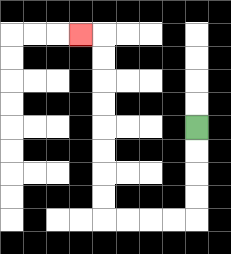{'start': '[8, 5]', 'end': '[3, 1]', 'path_directions': 'D,D,D,D,L,L,L,L,U,U,U,U,U,U,U,U,L', 'path_coordinates': '[[8, 5], [8, 6], [8, 7], [8, 8], [8, 9], [7, 9], [6, 9], [5, 9], [4, 9], [4, 8], [4, 7], [4, 6], [4, 5], [4, 4], [4, 3], [4, 2], [4, 1], [3, 1]]'}